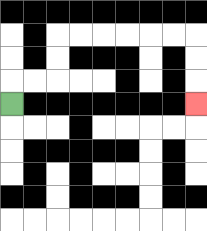{'start': '[0, 4]', 'end': '[8, 4]', 'path_directions': 'U,R,R,U,U,R,R,R,R,R,R,D,D,D', 'path_coordinates': '[[0, 4], [0, 3], [1, 3], [2, 3], [2, 2], [2, 1], [3, 1], [4, 1], [5, 1], [6, 1], [7, 1], [8, 1], [8, 2], [8, 3], [8, 4]]'}